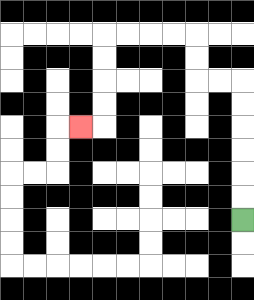{'start': '[10, 9]', 'end': '[3, 5]', 'path_directions': 'U,U,U,U,U,U,L,L,U,U,L,L,L,L,D,D,D,D,L', 'path_coordinates': '[[10, 9], [10, 8], [10, 7], [10, 6], [10, 5], [10, 4], [10, 3], [9, 3], [8, 3], [8, 2], [8, 1], [7, 1], [6, 1], [5, 1], [4, 1], [4, 2], [4, 3], [4, 4], [4, 5], [3, 5]]'}